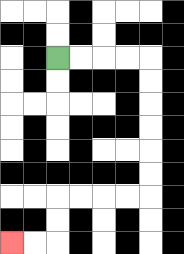{'start': '[2, 2]', 'end': '[0, 10]', 'path_directions': 'R,R,R,R,D,D,D,D,D,D,L,L,L,L,D,D,L,L', 'path_coordinates': '[[2, 2], [3, 2], [4, 2], [5, 2], [6, 2], [6, 3], [6, 4], [6, 5], [6, 6], [6, 7], [6, 8], [5, 8], [4, 8], [3, 8], [2, 8], [2, 9], [2, 10], [1, 10], [0, 10]]'}